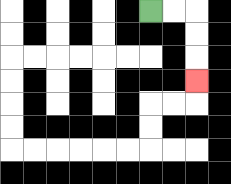{'start': '[6, 0]', 'end': '[8, 3]', 'path_directions': 'R,R,D,D,D', 'path_coordinates': '[[6, 0], [7, 0], [8, 0], [8, 1], [8, 2], [8, 3]]'}